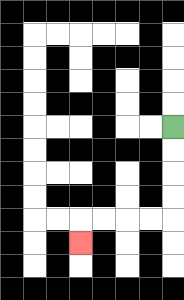{'start': '[7, 5]', 'end': '[3, 10]', 'path_directions': 'D,D,D,D,L,L,L,L,D', 'path_coordinates': '[[7, 5], [7, 6], [7, 7], [7, 8], [7, 9], [6, 9], [5, 9], [4, 9], [3, 9], [3, 10]]'}